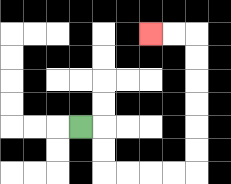{'start': '[3, 5]', 'end': '[6, 1]', 'path_directions': 'R,D,D,R,R,R,R,U,U,U,U,U,U,L,L', 'path_coordinates': '[[3, 5], [4, 5], [4, 6], [4, 7], [5, 7], [6, 7], [7, 7], [8, 7], [8, 6], [8, 5], [8, 4], [8, 3], [8, 2], [8, 1], [7, 1], [6, 1]]'}